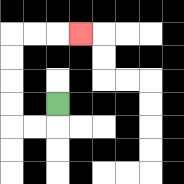{'start': '[2, 4]', 'end': '[3, 1]', 'path_directions': 'D,L,L,U,U,U,U,R,R,R', 'path_coordinates': '[[2, 4], [2, 5], [1, 5], [0, 5], [0, 4], [0, 3], [0, 2], [0, 1], [1, 1], [2, 1], [3, 1]]'}